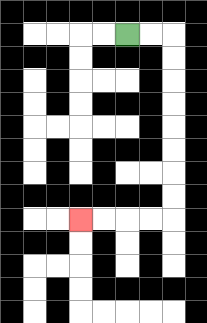{'start': '[5, 1]', 'end': '[3, 9]', 'path_directions': 'R,R,D,D,D,D,D,D,D,D,L,L,L,L', 'path_coordinates': '[[5, 1], [6, 1], [7, 1], [7, 2], [7, 3], [7, 4], [7, 5], [7, 6], [7, 7], [7, 8], [7, 9], [6, 9], [5, 9], [4, 9], [3, 9]]'}